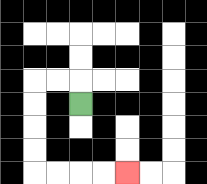{'start': '[3, 4]', 'end': '[5, 7]', 'path_directions': 'U,L,L,D,D,D,D,R,R,R,R', 'path_coordinates': '[[3, 4], [3, 3], [2, 3], [1, 3], [1, 4], [1, 5], [1, 6], [1, 7], [2, 7], [3, 7], [4, 7], [5, 7]]'}